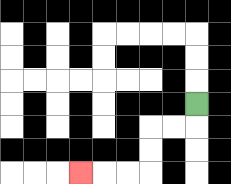{'start': '[8, 4]', 'end': '[3, 7]', 'path_directions': 'D,L,L,D,D,L,L,L', 'path_coordinates': '[[8, 4], [8, 5], [7, 5], [6, 5], [6, 6], [6, 7], [5, 7], [4, 7], [3, 7]]'}